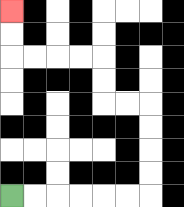{'start': '[0, 8]', 'end': '[0, 0]', 'path_directions': 'R,R,R,R,R,R,U,U,U,U,L,L,U,U,L,L,L,L,U,U', 'path_coordinates': '[[0, 8], [1, 8], [2, 8], [3, 8], [4, 8], [5, 8], [6, 8], [6, 7], [6, 6], [6, 5], [6, 4], [5, 4], [4, 4], [4, 3], [4, 2], [3, 2], [2, 2], [1, 2], [0, 2], [0, 1], [0, 0]]'}